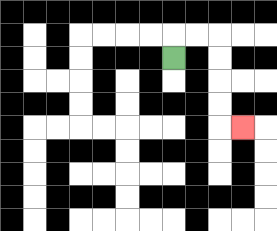{'start': '[7, 2]', 'end': '[10, 5]', 'path_directions': 'U,R,R,D,D,D,D,R', 'path_coordinates': '[[7, 2], [7, 1], [8, 1], [9, 1], [9, 2], [9, 3], [9, 4], [9, 5], [10, 5]]'}